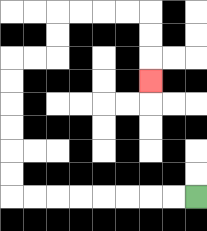{'start': '[8, 8]', 'end': '[6, 3]', 'path_directions': 'L,L,L,L,L,L,L,L,U,U,U,U,U,U,R,R,U,U,R,R,R,R,D,D,D', 'path_coordinates': '[[8, 8], [7, 8], [6, 8], [5, 8], [4, 8], [3, 8], [2, 8], [1, 8], [0, 8], [0, 7], [0, 6], [0, 5], [0, 4], [0, 3], [0, 2], [1, 2], [2, 2], [2, 1], [2, 0], [3, 0], [4, 0], [5, 0], [6, 0], [6, 1], [6, 2], [6, 3]]'}